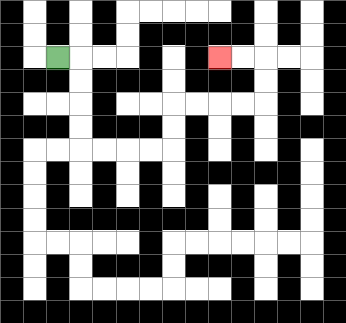{'start': '[2, 2]', 'end': '[9, 2]', 'path_directions': 'R,D,D,D,D,R,R,R,R,U,U,R,R,R,R,U,U,L,L', 'path_coordinates': '[[2, 2], [3, 2], [3, 3], [3, 4], [3, 5], [3, 6], [4, 6], [5, 6], [6, 6], [7, 6], [7, 5], [7, 4], [8, 4], [9, 4], [10, 4], [11, 4], [11, 3], [11, 2], [10, 2], [9, 2]]'}